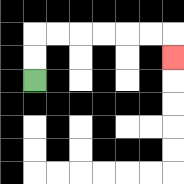{'start': '[1, 3]', 'end': '[7, 2]', 'path_directions': 'U,U,R,R,R,R,R,R,D', 'path_coordinates': '[[1, 3], [1, 2], [1, 1], [2, 1], [3, 1], [4, 1], [5, 1], [6, 1], [7, 1], [7, 2]]'}